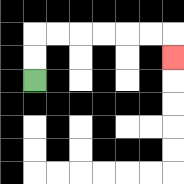{'start': '[1, 3]', 'end': '[7, 2]', 'path_directions': 'U,U,R,R,R,R,R,R,D', 'path_coordinates': '[[1, 3], [1, 2], [1, 1], [2, 1], [3, 1], [4, 1], [5, 1], [6, 1], [7, 1], [7, 2]]'}